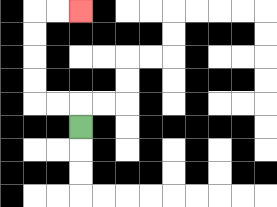{'start': '[3, 5]', 'end': '[3, 0]', 'path_directions': 'U,L,L,U,U,U,U,R,R', 'path_coordinates': '[[3, 5], [3, 4], [2, 4], [1, 4], [1, 3], [1, 2], [1, 1], [1, 0], [2, 0], [3, 0]]'}